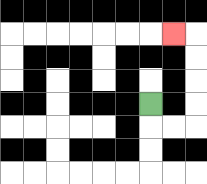{'start': '[6, 4]', 'end': '[7, 1]', 'path_directions': 'D,R,R,U,U,U,U,L', 'path_coordinates': '[[6, 4], [6, 5], [7, 5], [8, 5], [8, 4], [8, 3], [8, 2], [8, 1], [7, 1]]'}